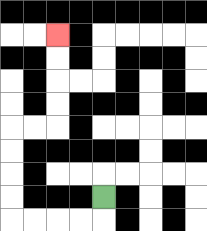{'start': '[4, 8]', 'end': '[2, 1]', 'path_directions': 'D,L,L,L,L,U,U,U,U,R,R,U,U,U,U', 'path_coordinates': '[[4, 8], [4, 9], [3, 9], [2, 9], [1, 9], [0, 9], [0, 8], [0, 7], [0, 6], [0, 5], [1, 5], [2, 5], [2, 4], [2, 3], [2, 2], [2, 1]]'}